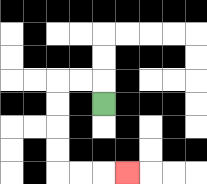{'start': '[4, 4]', 'end': '[5, 7]', 'path_directions': 'U,L,L,D,D,D,D,R,R,R', 'path_coordinates': '[[4, 4], [4, 3], [3, 3], [2, 3], [2, 4], [2, 5], [2, 6], [2, 7], [3, 7], [4, 7], [5, 7]]'}